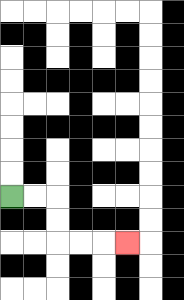{'start': '[0, 8]', 'end': '[5, 10]', 'path_directions': 'R,R,D,D,R,R,R', 'path_coordinates': '[[0, 8], [1, 8], [2, 8], [2, 9], [2, 10], [3, 10], [4, 10], [5, 10]]'}